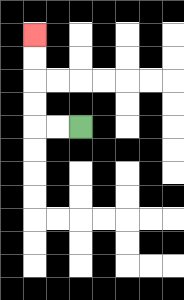{'start': '[3, 5]', 'end': '[1, 1]', 'path_directions': 'L,L,U,U,U,U', 'path_coordinates': '[[3, 5], [2, 5], [1, 5], [1, 4], [1, 3], [1, 2], [1, 1]]'}